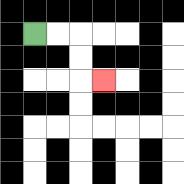{'start': '[1, 1]', 'end': '[4, 3]', 'path_directions': 'R,R,D,D,R', 'path_coordinates': '[[1, 1], [2, 1], [3, 1], [3, 2], [3, 3], [4, 3]]'}